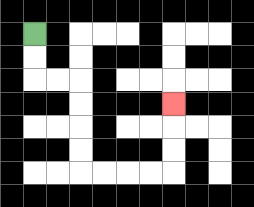{'start': '[1, 1]', 'end': '[7, 4]', 'path_directions': 'D,D,R,R,D,D,D,D,R,R,R,R,U,U,U', 'path_coordinates': '[[1, 1], [1, 2], [1, 3], [2, 3], [3, 3], [3, 4], [3, 5], [3, 6], [3, 7], [4, 7], [5, 7], [6, 7], [7, 7], [7, 6], [7, 5], [7, 4]]'}